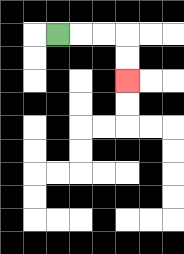{'start': '[2, 1]', 'end': '[5, 3]', 'path_directions': 'R,R,R,D,D', 'path_coordinates': '[[2, 1], [3, 1], [4, 1], [5, 1], [5, 2], [5, 3]]'}